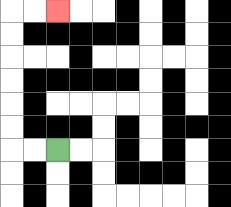{'start': '[2, 6]', 'end': '[2, 0]', 'path_directions': 'L,L,U,U,U,U,U,U,R,R', 'path_coordinates': '[[2, 6], [1, 6], [0, 6], [0, 5], [0, 4], [0, 3], [0, 2], [0, 1], [0, 0], [1, 0], [2, 0]]'}